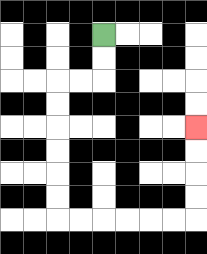{'start': '[4, 1]', 'end': '[8, 5]', 'path_directions': 'D,D,L,L,D,D,D,D,D,D,R,R,R,R,R,R,U,U,U,U', 'path_coordinates': '[[4, 1], [4, 2], [4, 3], [3, 3], [2, 3], [2, 4], [2, 5], [2, 6], [2, 7], [2, 8], [2, 9], [3, 9], [4, 9], [5, 9], [6, 9], [7, 9], [8, 9], [8, 8], [8, 7], [8, 6], [8, 5]]'}